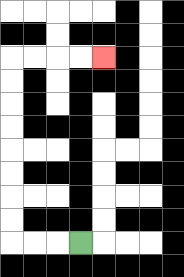{'start': '[3, 10]', 'end': '[4, 2]', 'path_directions': 'L,L,L,U,U,U,U,U,U,U,U,R,R,R,R', 'path_coordinates': '[[3, 10], [2, 10], [1, 10], [0, 10], [0, 9], [0, 8], [0, 7], [0, 6], [0, 5], [0, 4], [0, 3], [0, 2], [1, 2], [2, 2], [3, 2], [4, 2]]'}